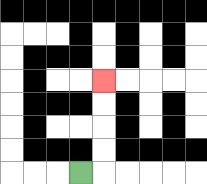{'start': '[3, 7]', 'end': '[4, 3]', 'path_directions': 'R,U,U,U,U', 'path_coordinates': '[[3, 7], [4, 7], [4, 6], [4, 5], [4, 4], [4, 3]]'}